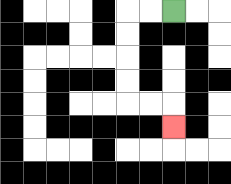{'start': '[7, 0]', 'end': '[7, 5]', 'path_directions': 'L,L,D,D,D,D,R,R,D', 'path_coordinates': '[[7, 0], [6, 0], [5, 0], [5, 1], [5, 2], [5, 3], [5, 4], [6, 4], [7, 4], [7, 5]]'}